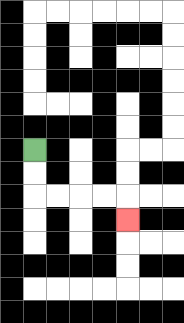{'start': '[1, 6]', 'end': '[5, 9]', 'path_directions': 'D,D,R,R,R,R,D', 'path_coordinates': '[[1, 6], [1, 7], [1, 8], [2, 8], [3, 8], [4, 8], [5, 8], [5, 9]]'}